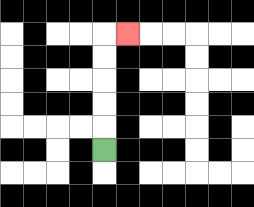{'start': '[4, 6]', 'end': '[5, 1]', 'path_directions': 'U,U,U,U,U,R', 'path_coordinates': '[[4, 6], [4, 5], [4, 4], [4, 3], [4, 2], [4, 1], [5, 1]]'}